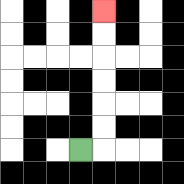{'start': '[3, 6]', 'end': '[4, 0]', 'path_directions': 'R,U,U,U,U,U,U', 'path_coordinates': '[[3, 6], [4, 6], [4, 5], [4, 4], [4, 3], [4, 2], [4, 1], [4, 0]]'}